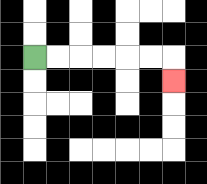{'start': '[1, 2]', 'end': '[7, 3]', 'path_directions': 'R,R,R,R,R,R,D', 'path_coordinates': '[[1, 2], [2, 2], [3, 2], [4, 2], [5, 2], [6, 2], [7, 2], [7, 3]]'}